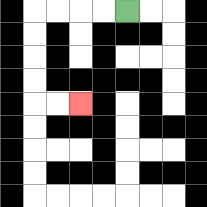{'start': '[5, 0]', 'end': '[3, 4]', 'path_directions': 'L,L,L,L,D,D,D,D,R,R', 'path_coordinates': '[[5, 0], [4, 0], [3, 0], [2, 0], [1, 0], [1, 1], [1, 2], [1, 3], [1, 4], [2, 4], [3, 4]]'}